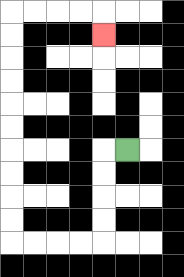{'start': '[5, 6]', 'end': '[4, 1]', 'path_directions': 'L,D,D,D,D,L,L,L,L,U,U,U,U,U,U,U,U,U,U,R,R,R,R,D', 'path_coordinates': '[[5, 6], [4, 6], [4, 7], [4, 8], [4, 9], [4, 10], [3, 10], [2, 10], [1, 10], [0, 10], [0, 9], [0, 8], [0, 7], [0, 6], [0, 5], [0, 4], [0, 3], [0, 2], [0, 1], [0, 0], [1, 0], [2, 0], [3, 0], [4, 0], [4, 1]]'}